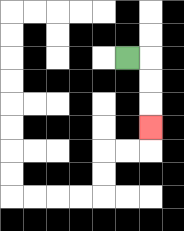{'start': '[5, 2]', 'end': '[6, 5]', 'path_directions': 'R,D,D,D', 'path_coordinates': '[[5, 2], [6, 2], [6, 3], [6, 4], [6, 5]]'}